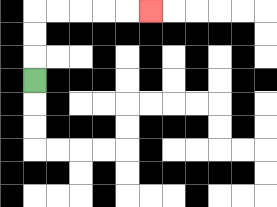{'start': '[1, 3]', 'end': '[6, 0]', 'path_directions': 'U,U,U,R,R,R,R,R', 'path_coordinates': '[[1, 3], [1, 2], [1, 1], [1, 0], [2, 0], [3, 0], [4, 0], [5, 0], [6, 0]]'}